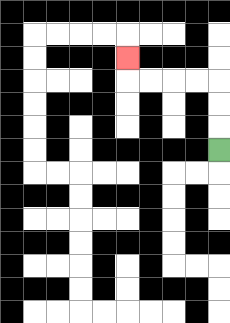{'start': '[9, 6]', 'end': '[5, 2]', 'path_directions': 'U,U,U,L,L,L,L,U', 'path_coordinates': '[[9, 6], [9, 5], [9, 4], [9, 3], [8, 3], [7, 3], [6, 3], [5, 3], [5, 2]]'}